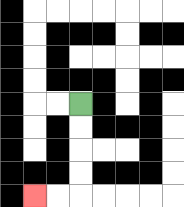{'start': '[3, 4]', 'end': '[1, 8]', 'path_directions': 'D,D,D,D,L,L', 'path_coordinates': '[[3, 4], [3, 5], [3, 6], [3, 7], [3, 8], [2, 8], [1, 8]]'}